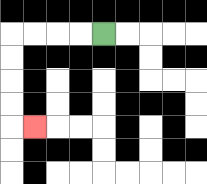{'start': '[4, 1]', 'end': '[1, 5]', 'path_directions': 'L,L,L,L,D,D,D,D,R', 'path_coordinates': '[[4, 1], [3, 1], [2, 1], [1, 1], [0, 1], [0, 2], [0, 3], [0, 4], [0, 5], [1, 5]]'}